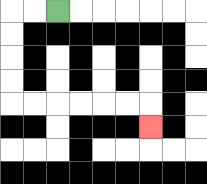{'start': '[2, 0]', 'end': '[6, 5]', 'path_directions': 'L,L,D,D,D,D,R,R,R,R,R,R,D', 'path_coordinates': '[[2, 0], [1, 0], [0, 0], [0, 1], [0, 2], [0, 3], [0, 4], [1, 4], [2, 4], [3, 4], [4, 4], [5, 4], [6, 4], [6, 5]]'}